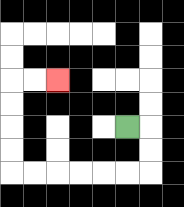{'start': '[5, 5]', 'end': '[2, 3]', 'path_directions': 'R,D,D,L,L,L,L,L,L,U,U,U,U,R,R', 'path_coordinates': '[[5, 5], [6, 5], [6, 6], [6, 7], [5, 7], [4, 7], [3, 7], [2, 7], [1, 7], [0, 7], [0, 6], [0, 5], [0, 4], [0, 3], [1, 3], [2, 3]]'}